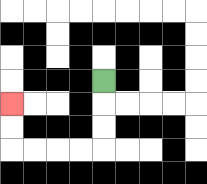{'start': '[4, 3]', 'end': '[0, 4]', 'path_directions': 'D,D,D,L,L,L,L,U,U', 'path_coordinates': '[[4, 3], [4, 4], [4, 5], [4, 6], [3, 6], [2, 6], [1, 6], [0, 6], [0, 5], [0, 4]]'}